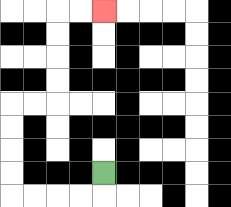{'start': '[4, 7]', 'end': '[4, 0]', 'path_directions': 'D,L,L,L,L,U,U,U,U,R,R,U,U,U,U,R,R', 'path_coordinates': '[[4, 7], [4, 8], [3, 8], [2, 8], [1, 8], [0, 8], [0, 7], [0, 6], [0, 5], [0, 4], [1, 4], [2, 4], [2, 3], [2, 2], [2, 1], [2, 0], [3, 0], [4, 0]]'}